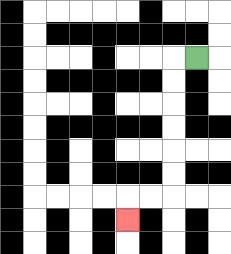{'start': '[8, 2]', 'end': '[5, 9]', 'path_directions': 'L,D,D,D,D,D,D,L,L,D', 'path_coordinates': '[[8, 2], [7, 2], [7, 3], [7, 4], [7, 5], [7, 6], [7, 7], [7, 8], [6, 8], [5, 8], [5, 9]]'}